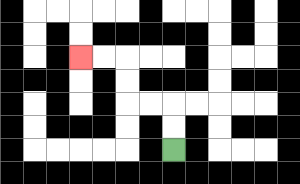{'start': '[7, 6]', 'end': '[3, 2]', 'path_directions': 'U,U,L,L,U,U,L,L', 'path_coordinates': '[[7, 6], [7, 5], [7, 4], [6, 4], [5, 4], [5, 3], [5, 2], [4, 2], [3, 2]]'}